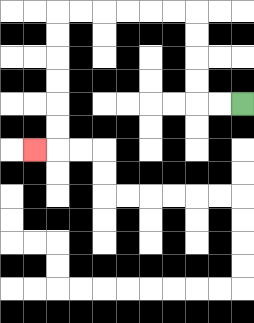{'start': '[10, 4]', 'end': '[1, 6]', 'path_directions': 'L,L,U,U,U,U,L,L,L,L,L,L,D,D,D,D,D,D,L', 'path_coordinates': '[[10, 4], [9, 4], [8, 4], [8, 3], [8, 2], [8, 1], [8, 0], [7, 0], [6, 0], [5, 0], [4, 0], [3, 0], [2, 0], [2, 1], [2, 2], [2, 3], [2, 4], [2, 5], [2, 6], [1, 6]]'}